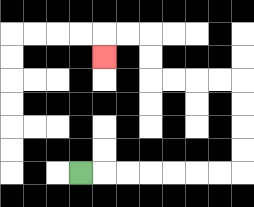{'start': '[3, 7]', 'end': '[4, 2]', 'path_directions': 'R,R,R,R,R,R,R,U,U,U,U,L,L,L,L,U,U,L,L,D', 'path_coordinates': '[[3, 7], [4, 7], [5, 7], [6, 7], [7, 7], [8, 7], [9, 7], [10, 7], [10, 6], [10, 5], [10, 4], [10, 3], [9, 3], [8, 3], [7, 3], [6, 3], [6, 2], [6, 1], [5, 1], [4, 1], [4, 2]]'}